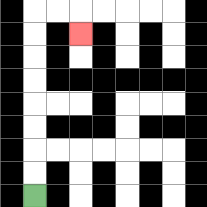{'start': '[1, 8]', 'end': '[3, 1]', 'path_directions': 'U,U,U,U,U,U,U,U,R,R,D', 'path_coordinates': '[[1, 8], [1, 7], [1, 6], [1, 5], [1, 4], [1, 3], [1, 2], [1, 1], [1, 0], [2, 0], [3, 0], [3, 1]]'}